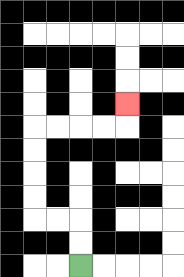{'start': '[3, 11]', 'end': '[5, 4]', 'path_directions': 'U,U,L,L,U,U,U,U,R,R,R,R,U', 'path_coordinates': '[[3, 11], [3, 10], [3, 9], [2, 9], [1, 9], [1, 8], [1, 7], [1, 6], [1, 5], [2, 5], [3, 5], [4, 5], [5, 5], [5, 4]]'}